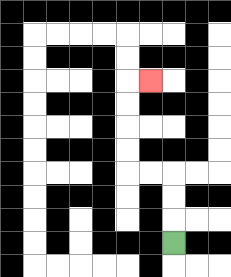{'start': '[7, 10]', 'end': '[6, 3]', 'path_directions': 'U,U,U,L,L,U,U,U,U,R', 'path_coordinates': '[[7, 10], [7, 9], [7, 8], [7, 7], [6, 7], [5, 7], [5, 6], [5, 5], [5, 4], [5, 3], [6, 3]]'}